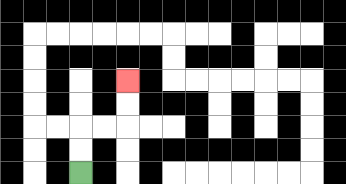{'start': '[3, 7]', 'end': '[5, 3]', 'path_directions': 'U,U,R,R,U,U', 'path_coordinates': '[[3, 7], [3, 6], [3, 5], [4, 5], [5, 5], [5, 4], [5, 3]]'}